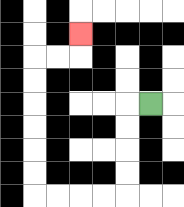{'start': '[6, 4]', 'end': '[3, 1]', 'path_directions': 'L,D,D,D,D,L,L,L,L,U,U,U,U,U,U,R,R,U', 'path_coordinates': '[[6, 4], [5, 4], [5, 5], [5, 6], [5, 7], [5, 8], [4, 8], [3, 8], [2, 8], [1, 8], [1, 7], [1, 6], [1, 5], [1, 4], [1, 3], [1, 2], [2, 2], [3, 2], [3, 1]]'}